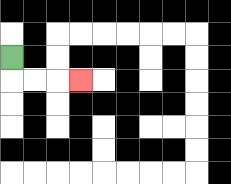{'start': '[0, 2]', 'end': '[3, 3]', 'path_directions': 'D,R,R,R', 'path_coordinates': '[[0, 2], [0, 3], [1, 3], [2, 3], [3, 3]]'}